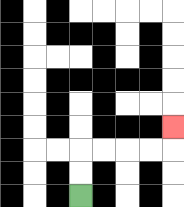{'start': '[3, 8]', 'end': '[7, 5]', 'path_directions': 'U,U,R,R,R,R,U', 'path_coordinates': '[[3, 8], [3, 7], [3, 6], [4, 6], [5, 6], [6, 6], [7, 6], [7, 5]]'}